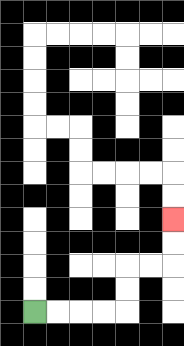{'start': '[1, 13]', 'end': '[7, 9]', 'path_directions': 'R,R,R,R,U,U,R,R,U,U', 'path_coordinates': '[[1, 13], [2, 13], [3, 13], [4, 13], [5, 13], [5, 12], [5, 11], [6, 11], [7, 11], [7, 10], [7, 9]]'}